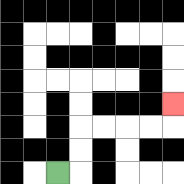{'start': '[2, 7]', 'end': '[7, 4]', 'path_directions': 'R,U,U,R,R,R,R,U', 'path_coordinates': '[[2, 7], [3, 7], [3, 6], [3, 5], [4, 5], [5, 5], [6, 5], [7, 5], [7, 4]]'}